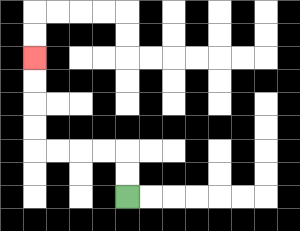{'start': '[5, 8]', 'end': '[1, 2]', 'path_directions': 'U,U,L,L,L,L,U,U,U,U', 'path_coordinates': '[[5, 8], [5, 7], [5, 6], [4, 6], [3, 6], [2, 6], [1, 6], [1, 5], [1, 4], [1, 3], [1, 2]]'}